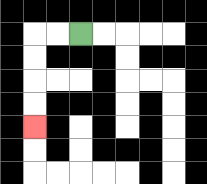{'start': '[3, 1]', 'end': '[1, 5]', 'path_directions': 'L,L,D,D,D,D', 'path_coordinates': '[[3, 1], [2, 1], [1, 1], [1, 2], [1, 3], [1, 4], [1, 5]]'}